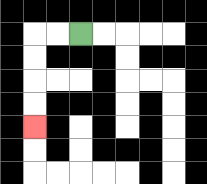{'start': '[3, 1]', 'end': '[1, 5]', 'path_directions': 'L,L,D,D,D,D', 'path_coordinates': '[[3, 1], [2, 1], [1, 1], [1, 2], [1, 3], [1, 4], [1, 5]]'}